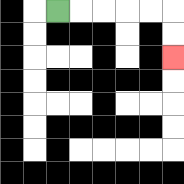{'start': '[2, 0]', 'end': '[7, 2]', 'path_directions': 'R,R,R,R,R,D,D', 'path_coordinates': '[[2, 0], [3, 0], [4, 0], [5, 0], [6, 0], [7, 0], [7, 1], [7, 2]]'}